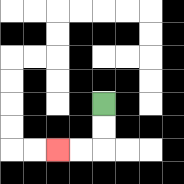{'start': '[4, 4]', 'end': '[2, 6]', 'path_directions': 'D,D,L,L', 'path_coordinates': '[[4, 4], [4, 5], [4, 6], [3, 6], [2, 6]]'}